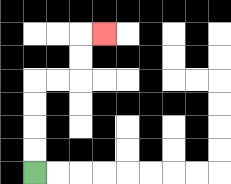{'start': '[1, 7]', 'end': '[4, 1]', 'path_directions': 'U,U,U,U,R,R,U,U,R', 'path_coordinates': '[[1, 7], [1, 6], [1, 5], [1, 4], [1, 3], [2, 3], [3, 3], [3, 2], [3, 1], [4, 1]]'}